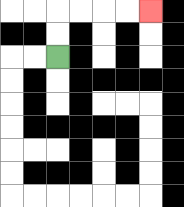{'start': '[2, 2]', 'end': '[6, 0]', 'path_directions': 'U,U,R,R,R,R', 'path_coordinates': '[[2, 2], [2, 1], [2, 0], [3, 0], [4, 0], [5, 0], [6, 0]]'}